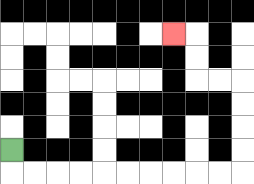{'start': '[0, 6]', 'end': '[7, 1]', 'path_directions': 'D,R,R,R,R,R,R,R,R,R,R,U,U,U,U,L,L,U,U,L', 'path_coordinates': '[[0, 6], [0, 7], [1, 7], [2, 7], [3, 7], [4, 7], [5, 7], [6, 7], [7, 7], [8, 7], [9, 7], [10, 7], [10, 6], [10, 5], [10, 4], [10, 3], [9, 3], [8, 3], [8, 2], [8, 1], [7, 1]]'}